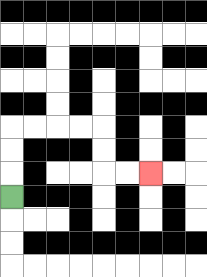{'start': '[0, 8]', 'end': '[6, 7]', 'path_directions': 'U,U,U,R,R,R,R,D,D,R,R', 'path_coordinates': '[[0, 8], [0, 7], [0, 6], [0, 5], [1, 5], [2, 5], [3, 5], [4, 5], [4, 6], [4, 7], [5, 7], [6, 7]]'}